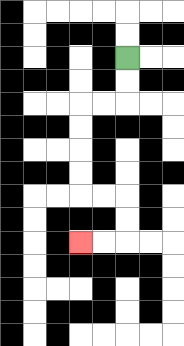{'start': '[5, 2]', 'end': '[3, 10]', 'path_directions': 'D,D,L,L,D,D,D,D,R,R,D,D,L,L', 'path_coordinates': '[[5, 2], [5, 3], [5, 4], [4, 4], [3, 4], [3, 5], [3, 6], [3, 7], [3, 8], [4, 8], [5, 8], [5, 9], [5, 10], [4, 10], [3, 10]]'}